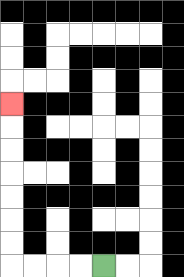{'start': '[4, 11]', 'end': '[0, 4]', 'path_directions': 'L,L,L,L,U,U,U,U,U,U,U', 'path_coordinates': '[[4, 11], [3, 11], [2, 11], [1, 11], [0, 11], [0, 10], [0, 9], [0, 8], [0, 7], [0, 6], [0, 5], [0, 4]]'}